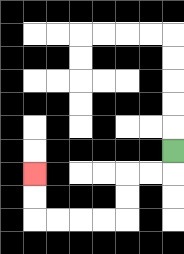{'start': '[7, 6]', 'end': '[1, 7]', 'path_directions': 'D,L,L,D,D,L,L,L,L,U,U', 'path_coordinates': '[[7, 6], [7, 7], [6, 7], [5, 7], [5, 8], [5, 9], [4, 9], [3, 9], [2, 9], [1, 9], [1, 8], [1, 7]]'}